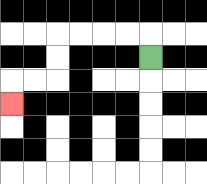{'start': '[6, 2]', 'end': '[0, 4]', 'path_directions': 'U,L,L,L,L,D,D,L,L,D', 'path_coordinates': '[[6, 2], [6, 1], [5, 1], [4, 1], [3, 1], [2, 1], [2, 2], [2, 3], [1, 3], [0, 3], [0, 4]]'}